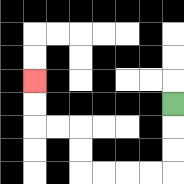{'start': '[7, 4]', 'end': '[1, 3]', 'path_directions': 'D,D,D,L,L,L,L,U,U,L,L,U,U', 'path_coordinates': '[[7, 4], [7, 5], [7, 6], [7, 7], [6, 7], [5, 7], [4, 7], [3, 7], [3, 6], [3, 5], [2, 5], [1, 5], [1, 4], [1, 3]]'}